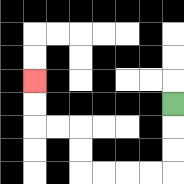{'start': '[7, 4]', 'end': '[1, 3]', 'path_directions': 'D,D,D,L,L,L,L,U,U,L,L,U,U', 'path_coordinates': '[[7, 4], [7, 5], [7, 6], [7, 7], [6, 7], [5, 7], [4, 7], [3, 7], [3, 6], [3, 5], [2, 5], [1, 5], [1, 4], [1, 3]]'}